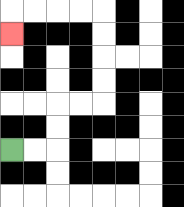{'start': '[0, 6]', 'end': '[0, 1]', 'path_directions': 'R,R,U,U,R,R,U,U,U,U,L,L,L,L,D', 'path_coordinates': '[[0, 6], [1, 6], [2, 6], [2, 5], [2, 4], [3, 4], [4, 4], [4, 3], [4, 2], [4, 1], [4, 0], [3, 0], [2, 0], [1, 0], [0, 0], [0, 1]]'}